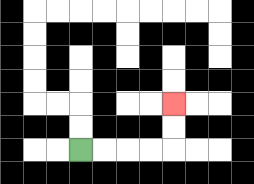{'start': '[3, 6]', 'end': '[7, 4]', 'path_directions': 'R,R,R,R,U,U', 'path_coordinates': '[[3, 6], [4, 6], [5, 6], [6, 6], [7, 6], [7, 5], [7, 4]]'}